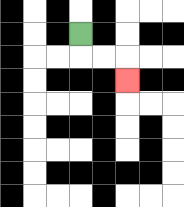{'start': '[3, 1]', 'end': '[5, 3]', 'path_directions': 'D,R,R,D', 'path_coordinates': '[[3, 1], [3, 2], [4, 2], [5, 2], [5, 3]]'}